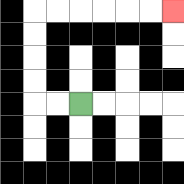{'start': '[3, 4]', 'end': '[7, 0]', 'path_directions': 'L,L,U,U,U,U,R,R,R,R,R,R', 'path_coordinates': '[[3, 4], [2, 4], [1, 4], [1, 3], [1, 2], [1, 1], [1, 0], [2, 0], [3, 0], [4, 0], [5, 0], [6, 0], [7, 0]]'}